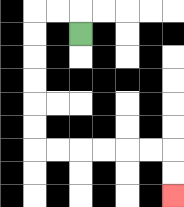{'start': '[3, 1]', 'end': '[7, 8]', 'path_directions': 'U,L,L,D,D,D,D,D,D,R,R,R,R,R,R,D,D', 'path_coordinates': '[[3, 1], [3, 0], [2, 0], [1, 0], [1, 1], [1, 2], [1, 3], [1, 4], [1, 5], [1, 6], [2, 6], [3, 6], [4, 6], [5, 6], [6, 6], [7, 6], [7, 7], [7, 8]]'}